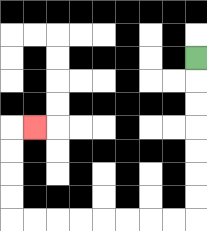{'start': '[8, 2]', 'end': '[1, 5]', 'path_directions': 'D,D,D,D,D,D,D,L,L,L,L,L,L,L,L,U,U,U,U,R', 'path_coordinates': '[[8, 2], [8, 3], [8, 4], [8, 5], [8, 6], [8, 7], [8, 8], [8, 9], [7, 9], [6, 9], [5, 9], [4, 9], [3, 9], [2, 9], [1, 9], [0, 9], [0, 8], [0, 7], [0, 6], [0, 5], [1, 5]]'}